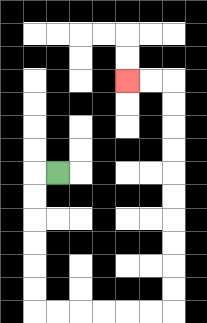{'start': '[2, 7]', 'end': '[5, 3]', 'path_directions': 'L,D,D,D,D,D,D,R,R,R,R,R,R,U,U,U,U,U,U,U,U,U,U,L,L', 'path_coordinates': '[[2, 7], [1, 7], [1, 8], [1, 9], [1, 10], [1, 11], [1, 12], [1, 13], [2, 13], [3, 13], [4, 13], [5, 13], [6, 13], [7, 13], [7, 12], [7, 11], [7, 10], [7, 9], [7, 8], [7, 7], [7, 6], [7, 5], [7, 4], [7, 3], [6, 3], [5, 3]]'}